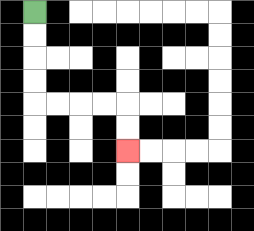{'start': '[1, 0]', 'end': '[5, 6]', 'path_directions': 'D,D,D,D,R,R,R,R,D,D', 'path_coordinates': '[[1, 0], [1, 1], [1, 2], [1, 3], [1, 4], [2, 4], [3, 4], [4, 4], [5, 4], [5, 5], [5, 6]]'}